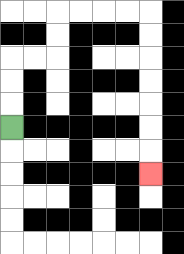{'start': '[0, 5]', 'end': '[6, 7]', 'path_directions': 'U,U,U,R,R,U,U,R,R,R,R,D,D,D,D,D,D,D', 'path_coordinates': '[[0, 5], [0, 4], [0, 3], [0, 2], [1, 2], [2, 2], [2, 1], [2, 0], [3, 0], [4, 0], [5, 0], [6, 0], [6, 1], [6, 2], [6, 3], [6, 4], [6, 5], [6, 6], [6, 7]]'}